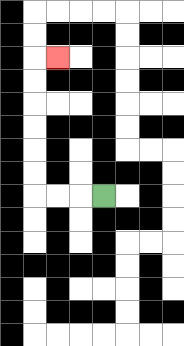{'start': '[4, 8]', 'end': '[2, 2]', 'path_directions': 'L,L,L,U,U,U,U,U,U,R', 'path_coordinates': '[[4, 8], [3, 8], [2, 8], [1, 8], [1, 7], [1, 6], [1, 5], [1, 4], [1, 3], [1, 2], [2, 2]]'}